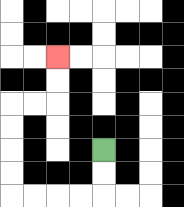{'start': '[4, 6]', 'end': '[2, 2]', 'path_directions': 'D,D,L,L,L,L,U,U,U,U,R,R,U,U', 'path_coordinates': '[[4, 6], [4, 7], [4, 8], [3, 8], [2, 8], [1, 8], [0, 8], [0, 7], [0, 6], [0, 5], [0, 4], [1, 4], [2, 4], [2, 3], [2, 2]]'}